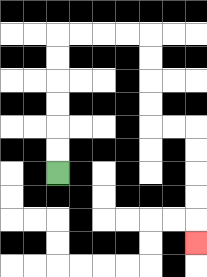{'start': '[2, 7]', 'end': '[8, 10]', 'path_directions': 'U,U,U,U,U,U,R,R,R,R,D,D,D,D,R,R,D,D,D,D,D', 'path_coordinates': '[[2, 7], [2, 6], [2, 5], [2, 4], [2, 3], [2, 2], [2, 1], [3, 1], [4, 1], [5, 1], [6, 1], [6, 2], [6, 3], [6, 4], [6, 5], [7, 5], [8, 5], [8, 6], [8, 7], [8, 8], [8, 9], [8, 10]]'}